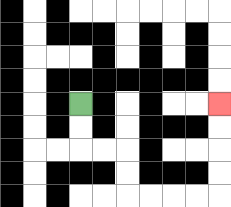{'start': '[3, 4]', 'end': '[9, 4]', 'path_directions': 'D,D,R,R,D,D,R,R,R,R,U,U,U,U', 'path_coordinates': '[[3, 4], [3, 5], [3, 6], [4, 6], [5, 6], [5, 7], [5, 8], [6, 8], [7, 8], [8, 8], [9, 8], [9, 7], [9, 6], [9, 5], [9, 4]]'}